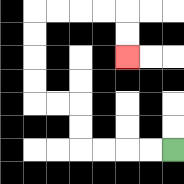{'start': '[7, 6]', 'end': '[5, 2]', 'path_directions': 'L,L,L,L,U,U,L,L,U,U,U,U,R,R,R,R,D,D', 'path_coordinates': '[[7, 6], [6, 6], [5, 6], [4, 6], [3, 6], [3, 5], [3, 4], [2, 4], [1, 4], [1, 3], [1, 2], [1, 1], [1, 0], [2, 0], [3, 0], [4, 0], [5, 0], [5, 1], [5, 2]]'}